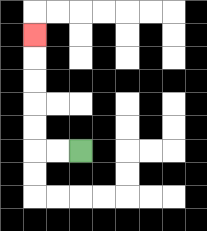{'start': '[3, 6]', 'end': '[1, 1]', 'path_directions': 'L,L,U,U,U,U,U', 'path_coordinates': '[[3, 6], [2, 6], [1, 6], [1, 5], [1, 4], [1, 3], [1, 2], [1, 1]]'}